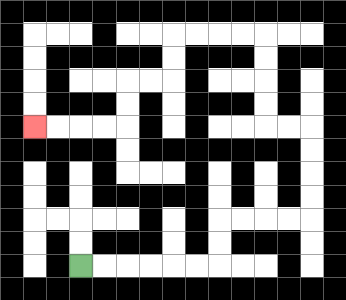{'start': '[3, 11]', 'end': '[1, 5]', 'path_directions': 'R,R,R,R,R,R,U,U,R,R,R,R,U,U,U,U,L,L,U,U,U,U,L,L,L,L,D,D,L,L,D,D,L,L,L,L', 'path_coordinates': '[[3, 11], [4, 11], [5, 11], [6, 11], [7, 11], [8, 11], [9, 11], [9, 10], [9, 9], [10, 9], [11, 9], [12, 9], [13, 9], [13, 8], [13, 7], [13, 6], [13, 5], [12, 5], [11, 5], [11, 4], [11, 3], [11, 2], [11, 1], [10, 1], [9, 1], [8, 1], [7, 1], [7, 2], [7, 3], [6, 3], [5, 3], [5, 4], [5, 5], [4, 5], [3, 5], [2, 5], [1, 5]]'}